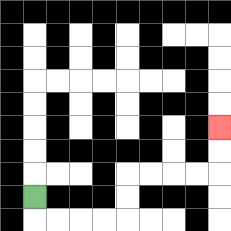{'start': '[1, 8]', 'end': '[9, 5]', 'path_directions': 'D,R,R,R,R,U,U,R,R,R,R,U,U', 'path_coordinates': '[[1, 8], [1, 9], [2, 9], [3, 9], [4, 9], [5, 9], [5, 8], [5, 7], [6, 7], [7, 7], [8, 7], [9, 7], [9, 6], [9, 5]]'}